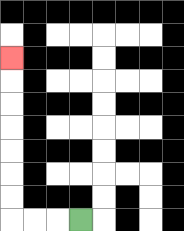{'start': '[3, 9]', 'end': '[0, 2]', 'path_directions': 'L,L,L,U,U,U,U,U,U,U', 'path_coordinates': '[[3, 9], [2, 9], [1, 9], [0, 9], [0, 8], [0, 7], [0, 6], [0, 5], [0, 4], [0, 3], [0, 2]]'}